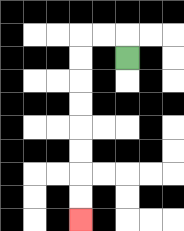{'start': '[5, 2]', 'end': '[3, 9]', 'path_directions': 'U,L,L,D,D,D,D,D,D,D,D', 'path_coordinates': '[[5, 2], [5, 1], [4, 1], [3, 1], [3, 2], [3, 3], [3, 4], [3, 5], [3, 6], [3, 7], [3, 8], [3, 9]]'}